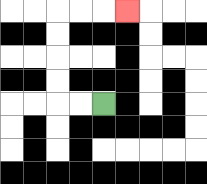{'start': '[4, 4]', 'end': '[5, 0]', 'path_directions': 'L,L,U,U,U,U,R,R,R', 'path_coordinates': '[[4, 4], [3, 4], [2, 4], [2, 3], [2, 2], [2, 1], [2, 0], [3, 0], [4, 0], [5, 0]]'}